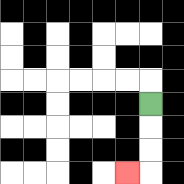{'start': '[6, 4]', 'end': '[5, 7]', 'path_directions': 'D,D,D,L', 'path_coordinates': '[[6, 4], [6, 5], [6, 6], [6, 7], [5, 7]]'}